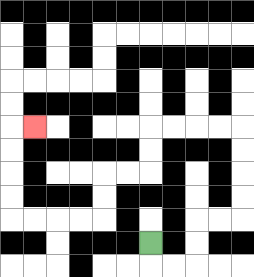{'start': '[6, 10]', 'end': '[1, 5]', 'path_directions': 'D,R,R,U,U,R,R,U,U,U,U,L,L,L,L,D,D,L,L,D,D,L,L,L,L,U,U,U,U,R', 'path_coordinates': '[[6, 10], [6, 11], [7, 11], [8, 11], [8, 10], [8, 9], [9, 9], [10, 9], [10, 8], [10, 7], [10, 6], [10, 5], [9, 5], [8, 5], [7, 5], [6, 5], [6, 6], [6, 7], [5, 7], [4, 7], [4, 8], [4, 9], [3, 9], [2, 9], [1, 9], [0, 9], [0, 8], [0, 7], [0, 6], [0, 5], [1, 5]]'}